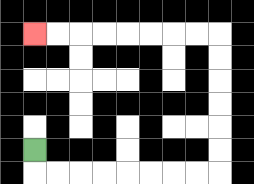{'start': '[1, 6]', 'end': '[1, 1]', 'path_directions': 'D,R,R,R,R,R,R,R,R,U,U,U,U,U,U,L,L,L,L,L,L,L,L', 'path_coordinates': '[[1, 6], [1, 7], [2, 7], [3, 7], [4, 7], [5, 7], [6, 7], [7, 7], [8, 7], [9, 7], [9, 6], [9, 5], [9, 4], [9, 3], [9, 2], [9, 1], [8, 1], [7, 1], [6, 1], [5, 1], [4, 1], [3, 1], [2, 1], [1, 1]]'}